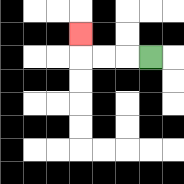{'start': '[6, 2]', 'end': '[3, 1]', 'path_directions': 'L,L,L,U', 'path_coordinates': '[[6, 2], [5, 2], [4, 2], [3, 2], [3, 1]]'}